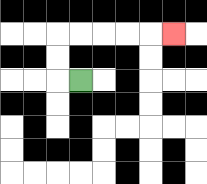{'start': '[3, 3]', 'end': '[7, 1]', 'path_directions': 'L,U,U,R,R,R,R,R', 'path_coordinates': '[[3, 3], [2, 3], [2, 2], [2, 1], [3, 1], [4, 1], [5, 1], [6, 1], [7, 1]]'}